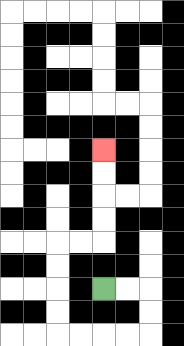{'start': '[4, 12]', 'end': '[4, 6]', 'path_directions': 'R,R,D,D,L,L,L,L,U,U,U,U,R,R,U,U,U,U', 'path_coordinates': '[[4, 12], [5, 12], [6, 12], [6, 13], [6, 14], [5, 14], [4, 14], [3, 14], [2, 14], [2, 13], [2, 12], [2, 11], [2, 10], [3, 10], [4, 10], [4, 9], [4, 8], [4, 7], [4, 6]]'}